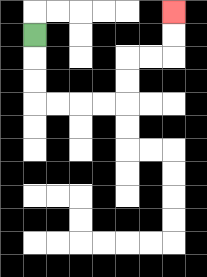{'start': '[1, 1]', 'end': '[7, 0]', 'path_directions': 'D,D,D,R,R,R,R,U,U,R,R,U,U', 'path_coordinates': '[[1, 1], [1, 2], [1, 3], [1, 4], [2, 4], [3, 4], [4, 4], [5, 4], [5, 3], [5, 2], [6, 2], [7, 2], [7, 1], [7, 0]]'}